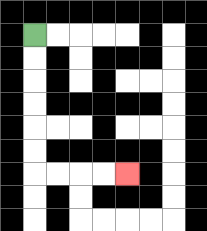{'start': '[1, 1]', 'end': '[5, 7]', 'path_directions': 'D,D,D,D,D,D,R,R,R,R', 'path_coordinates': '[[1, 1], [1, 2], [1, 3], [1, 4], [1, 5], [1, 6], [1, 7], [2, 7], [3, 7], [4, 7], [5, 7]]'}